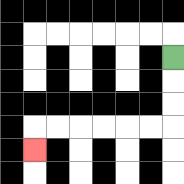{'start': '[7, 2]', 'end': '[1, 6]', 'path_directions': 'D,D,D,L,L,L,L,L,L,D', 'path_coordinates': '[[7, 2], [7, 3], [7, 4], [7, 5], [6, 5], [5, 5], [4, 5], [3, 5], [2, 5], [1, 5], [1, 6]]'}